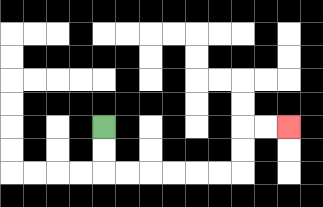{'start': '[4, 5]', 'end': '[12, 5]', 'path_directions': 'D,D,R,R,R,R,R,R,U,U,R,R', 'path_coordinates': '[[4, 5], [4, 6], [4, 7], [5, 7], [6, 7], [7, 7], [8, 7], [9, 7], [10, 7], [10, 6], [10, 5], [11, 5], [12, 5]]'}